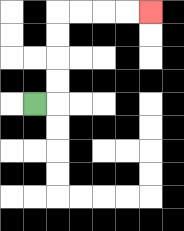{'start': '[1, 4]', 'end': '[6, 0]', 'path_directions': 'R,U,U,U,U,R,R,R,R', 'path_coordinates': '[[1, 4], [2, 4], [2, 3], [2, 2], [2, 1], [2, 0], [3, 0], [4, 0], [5, 0], [6, 0]]'}